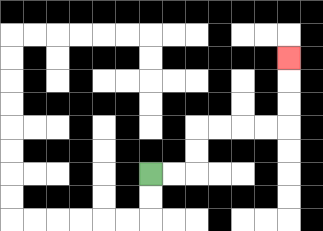{'start': '[6, 7]', 'end': '[12, 2]', 'path_directions': 'R,R,U,U,R,R,R,R,U,U,U', 'path_coordinates': '[[6, 7], [7, 7], [8, 7], [8, 6], [8, 5], [9, 5], [10, 5], [11, 5], [12, 5], [12, 4], [12, 3], [12, 2]]'}